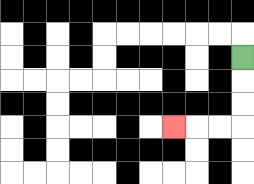{'start': '[10, 2]', 'end': '[7, 5]', 'path_directions': 'D,D,D,L,L,L', 'path_coordinates': '[[10, 2], [10, 3], [10, 4], [10, 5], [9, 5], [8, 5], [7, 5]]'}